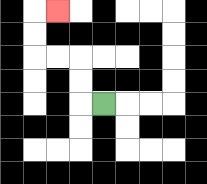{'start': '[4, 4]', 'end': '[2, 0]', 'path_directions': 'L,U,U,L,L,U,U,R', 'path_coordinates': '[[4, 4], [3, 4], [3, 3], [3, 2], [2, 2], [1, 2], [1, 1], [1, 0], [2, 0]]'}